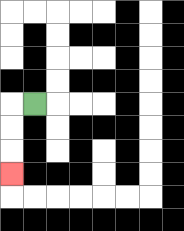{'start': '[1, 4]', 'end': '[0, 7]', 'path_directions': 'L,D,D,D', 'path_coordinates': '[[1, 4], [0, 4], [0, 5], [0, 6], [0, 7]]'}